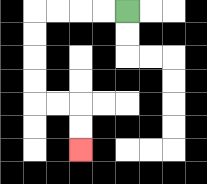{'start': '[5, 0]', 'end': '[3, 6]', 'path_directions': 'L,L,L,L,D,D,D,D,R,R,D,D', 'path_coordinates': '[[5, 0], [4, 0], [3, 0], [2, 0], [1, 0], [1, 1], [1, 2], [1, 3], [1, 4], [2, 4], [3, 4], [3, 5], [3, 6]]'}